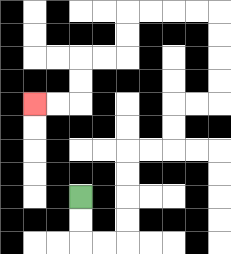{'start': '[3, 8]', 'end': '[1, 4]', 'path_directions': 'D,D,R,R,U,U,U,U,R,R,U,U,R,R,U,U,U,U,L,L,L,L,D,D,L,L,D,D,L,L', 'path_coordinates': '[[3, 8], [3, 9], [3, 10], [4, 10], [5, 10], [5, 9], [5, 8], [5, 7], [5, 6], [6, 6], [7, 6], [7, 5], [7, 4], [8, 4], [9, 4], [9, 3], [9, 2], [9, 1], [9, 0], [8, 0], [7, 0], [6, 0], [5, 0], [5, 1], [5, 2], [4, 2], [3, 2], [3, 3], [3, 4], [2, 4], [1, 4]]'}